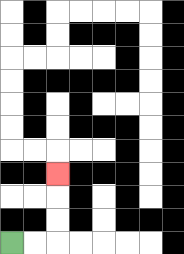{'start': '[0, 10]', 'end': '[2, 7]', 'path_directions': 'R,R,U,U,U', 'path_coordinates': '[[0, 10], [1, 10], [2, 10], [2, 9], [2, 8], [2, 7]]'}